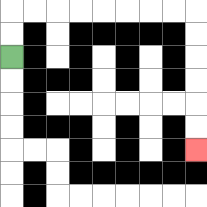{'start': '[0, 2]', 'end': '[8, 6]', 'path_directions': 'U,U,R,R,R,R,R,R,R,R,D,D,D,D,D,D', 'path_coordinates': '[[0, 2], [0, 1], [0, 0], [1, 0], [2, 0], [3, 0], [4, 0], [5, 0], [6, 0], [7, 0], [8, 0], [8, 1], [8, 2], [8, 3], [8, 4], [8, 5], [8, 6]]'}